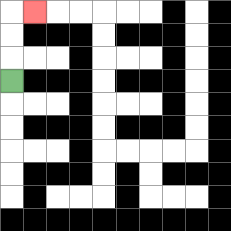{'start': '[0, 3]', 'end': '[1, 0]', 'path_directions': 'U,U,U,R', 'path_coordinates': '[[0, 3], [0, 2], [0, 1], [0, 0], [1, 0]]'}